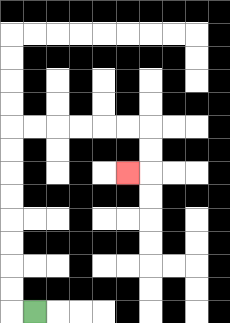{'start': '[1, 13]', 'end': '[5, 7]', 'path_directions': 'L,U,U,U,U,U,U,U,U,R,R,R,R,R,R,D,D,L', 'path_coordinates': '[[1, 13], [0, 13], [0, 12], [0, 11], [0, 10], [0, 9], [0, 8], [0, 7], [0, 6], [0, 5], [1, 5], [2, 5], [3, 5], [4, 5], [5, 5], [6, 5], [6, 6], [6, 7], [5, 7]]'}